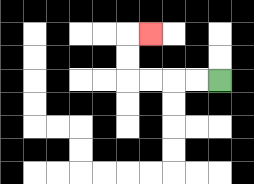{'start': '[9, 3]', 'end': '[6, 1]', 'path_directions': 'L,L,L,L,U,U,R', 'path_coordinates': '[[9, 3], [8, 3], [7, 3], [6, 3], [5, 3], [5, 2], [5, 1], [6, 1]]'}